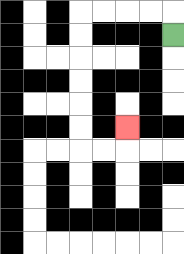{'start': '[7, 1]', 'end': '[5, 5]', 'path_directions': 'U,L,L,L,L,D,D,D,D,D,D,R,R,U', 'path_coordinates': '[[7, 1], [7, 0], [6, 0], [5, 0], [4, 0], [3, 0], [3, 1], [3, 2], [3, 3], [3, 4], [3, 5], [3, 6], [4, 6], [5, 6], [5, 5]]'}